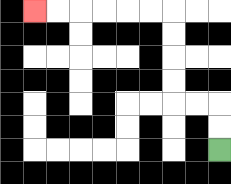{'start': '[9, 6]', 'end': '[1, 0]', 'path_directions': 'U,U,L,L,U,U,U,U,L,L,L,L,L,L', 'path_coordinates': '[[9, 6], [9, 5], [9, 4], [8, 4], [7, 4], [7, 3], [7, 2], [7, 1], [7, 0], [6, 0], [5, 0], [4, 0], [3, 0], [2, 0], [1, 0]]'}